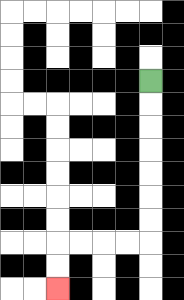{'start': '[6, 3]', 'end': '[2, 12]', 'path_directions': 'D,D,D,D,D,D,D,L,L,L,L,D,D', 'path_coordinates': '[[6, 3], [6, 4], [6, 5], [6, 6], [6, 7], [6, 8], [6, 9], [6, 10], [5, 10], [4, 10], [3, 10], [2, 10], [2, 11], [2, 12]]'}